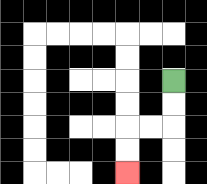{'start': '[7, 3]', 'end': '[5, 7]', 'path_directions': 'D,D,L,L,D,D', 'path_coordinates': '[[7, 3], [7, 4], [7, 5], [6, 5], [5, 5], [5, 6], [5, 7]]'}